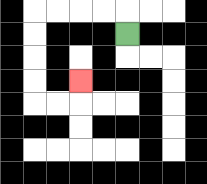{'start': '[5, 1]', 'end': '[3, 3]', 'path_directions': 'U,L,L,L,L,D,D,D,D,R,R,U', 'path_coordinates': '[[5, 1], [5, 0], [4, 0], [3, 0], [2, 0], [1, 0], [1, 1], [1, 2], [1, 3], [1, 4], [2, 4], [3, 4], [3, 3]]'}